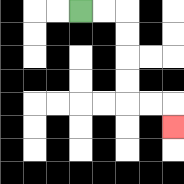{'start': '[3, 0]', 'end': '[7, 5]', 'path_directions': 'R,R,D,D,D,D,R,R,D', 'path_coordinates': '[[3, 0], [4, 0], [5, 0], [5, 1], [5, 2], [5, 3], [5, 4], [6, 4], [7, 4], [7, 5]]'}